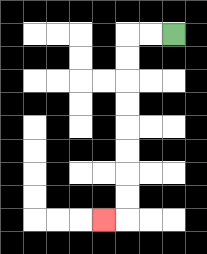{'start': '[7, 1]', 'end': '[4, 9]', 'path_directions': 'L,L,D,D,D,D,D,D,D,D,L', 'path_coordinates': '[[7, 1], [6, 1], [5, 1], [5, 2], [5, 3], [5, 4], [5, 5], [5, 6], [5, 7], [5, 8], [5, 9], [4, 9]]'}